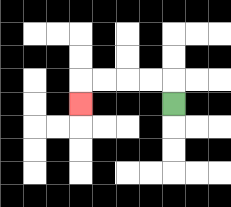{'start': '[7, 4]', 'end': '[3, 4]', 'path_directions': 'U,L,L,L,L,D', 'path_coordinates': '[[7, 4], [7, 3], [6, 3], [5, 3], [4, 3], [3, 3], [3, 4]]'}